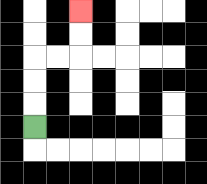{'start': '[1, 5]', 'end': '[3, 0]', 'path_directions': 'U,U,U,R,R,U,U', 'path_coordinates': '[[1, 5], [1, 4], [1, 3], [1, 2], [2, 2], [3, 2], [3, 1], [3, 0]]'}